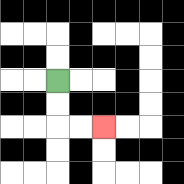{'start': '[2, 3]', 'end': '[4, 5]', 'path_directions': 'D,D,R,R', 'path_coordinates': '[[2, 3], [2, 4], [2, 5], [3, 5], [4, 5]]'}